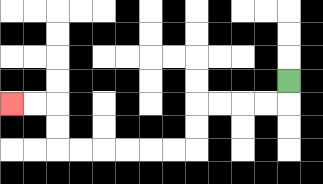{'start': '[12, 3]', 'end': '[0, 4]', 'path_directions': 'D,L,L,L,L,D,D,L,L,L,L,L,L,U,U,L,L', 'path_coordinates': '[[12, 3], [12, 4], [11, 4], [10, 4], [9, 4], [8, 4], [8, 5], [8, 6], [7, 6], [6, 6], [5, 6], [4, 6], [3, 6], [2, 6], [2, 5], [2, 4], [1, 4], [0, 4]]'}